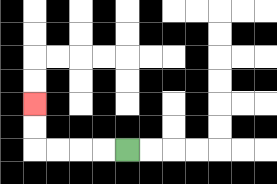{'start': '[5, 6]', 'end': '[1, 4]', 'path_directions': 'L,L,L,L,U,U', 'path_coordinates': '[[5, 6], [4, 6], [3, 6], [2, 6], [1, 6], [1, 5], [1, 4]]'}